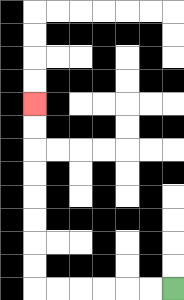{'start': '[7, 12]', 'end': '[1, 4]', 'path_directions': 'L,L,L,L,L,L,U,U,U,U,U,U,U,U', 'path_coordinates': '[[7, 12], [6, 12], [5, 12], [4, 12], [3, 12], [2, 12], [1, 12], [1, 11], [1, 10], [1, 9], [1, 8], [1, 7], [1, 6], [1, 5], [1, 4]]'}